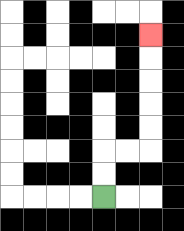{'start': '[4, 8]', 'end': '[6, 1]', 'path_directions': 'U,U,R,R,U,U,U,U,U', 'path_coordinates': '[[4, 8], [4, 7], [4, 6], [5, 6], [6, 6], [6, 5], [6, 4], [6, 3], [6, 2], [6, 1]]'}